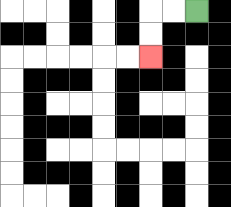{'start': '[8, 0]', 'end': '[6, 2]', 'path_directions': 'L,L,D,D', 'path_coordinates': '[[8, 0], [7, 0], [6, 0], [6, 1], [6, 2]]'}